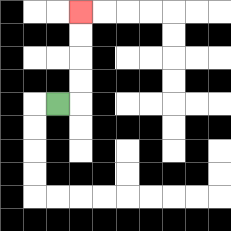{'start': '[2, 4]', 'end': '[3, 0]', 'path_directions': 'R,U,U,U,U', 'path_coordinates': '[[2, 4], [3, 4], [3, 3], [3, 2], [3, 1], [3, 0]]'}